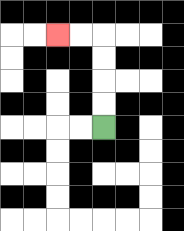{'start': '[4, 5]', 'end': '[2, 1]', 'path_directions': 'U,U,U,U,L,L', 'path_coordinates': '[[4, 5], [4, 4], [4, 3], [4, 2], [4, 1], [3, 1], [2, 1]]'}